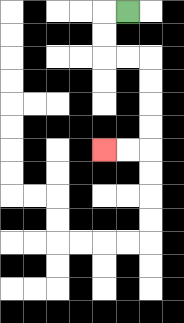{'start': '[5, 0]', 'end': '[4, 6]', 'path_directions': 'L,D,D,R,R,D,D,D,D,L,L', 'path_coordinates': '[[5, 0], [4, 0], [4, 1], [4, 2], [5, 2], [6, 2], [6, 3], [6, 4], [6, 5], [6, 6], [5, 6], [4, 6]]'}